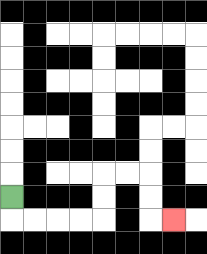{'start': '[0, 8]', 'end': '[7, 9]', 'path_directions': 'D,R,R,R,R,U,U,R,R,D,D,R', 'path_coordinates': '[[0, 8], [0, 9], [1, 9], [2, 9], [3, 9], [4, 9], [4, 8], [4, 7], [5, 7], [6, 7], [6, 8], [6, 9], [7, 9]]'}